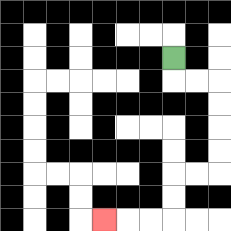{'start': '[7, 2]', 'end': '[4, 9]', 'path_directions': 'D,R,R,D,D,D,D,L,L,D,D,L,L,L', 'path_coordinates': '[[7, 2], [7, 3], [8, 3], [9, 3], [9, 4], [9, 5], [9, 6], [9, 7], [8, 7], [7, 7], [7, 8], [7, 9], [6, 9], [5, 9], [4, 9]]'}